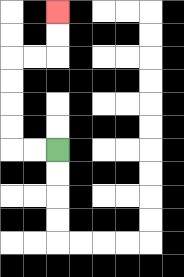{'start': '[2, 6]', 'end': '[2, 0]', 'path_directions': 'L,L,U,U,U,U,R,R,U,U', 'path_coordinates': '[[2, 6], [1, 6], [0, 6], [0, 5], [0, 4], [0, 3], [0, 2], [1, 2], [2, 2], [2, 1], [2, 0]]'}